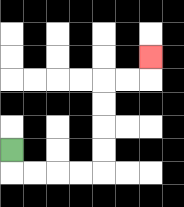{'start': '[0, 6]', 'end': '[6, 2]', 'path_directions': 'D,R,R,R,R,U,U,U,U,R,R,U', 'path_coordinates': '[[0, 6], [0, 7], [1, 7], [2, 7], [3, 7], [4, 7], [4, 6], [4, 5], [4, 4], [4, 3], [5, 3], [6, 3], [6, 2]]'}